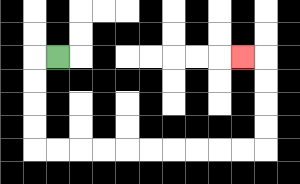{'start': '[2, 2]', 'end': '[10, 2]', 'path_directions': 'L,D,D,D,D,R,R,R,R,R,R,R,R,R,R,U,U,U,U,L', 'path_coordinates': '[[2, 2], [1, 2], [1, 3], [1, 4], [1, 5], [1, 6], [2, 6], [3, 6], [4, 6], [5, 6], [6, 6], [7, 6], [8, 6], [9, 6], [10, 6], [11, 6], [11, 5], [11, 4], [11, 3], [11, 2], [10, 2]]'}